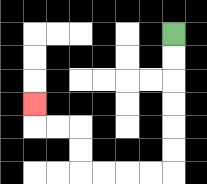{'start': '[7, 1]', 'end': '[1, 4]', 'path_directions': 'D,D,D,D,D,D,L,L,L,L,U,U,L,L,U', 'path_coordinates': '[[7, 1], [7, 2], [7, 3], [7, 4], [7, 5], [7, 6], [7, 7], [6, 7], [5, 7], [4, 7], [3, 7], [3, 6], [3, 5], [2, 5], [1, 5], [1, 4]]'}